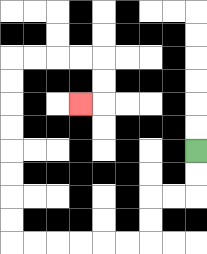{'start': '[8, 6]', 'end': '[3, 4]', 'path_directions': 'D,D,L,L,D,D,L,L,L,L,L,L,U,U,U,U,U,U,U,U,R,R,R,R,D,D,L', 'path_coordinates': '[[8, 6], [8, 7], [8, 8], [7, 8], [6, 8], [6, 9], [6, 10], [5, 10], [4, 10], [3, 10], [2, 10], [1, 10], [0, 10], [0, 9], [0, 8], [0, 7], [0, 6], [0, 5], [0, 4], [0, 3], [0, 2], [1, 2], [2, 2], [3, 2], [4, 2], [4, 3], [4, 4], [3, 4]]'}